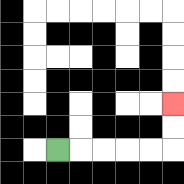{'start': '[2, 6]', 'end': '[7, 4]', 'path_directions': 'R,R,R,R,R,U,U', 'path_coordinates': '[[2, 6], [3, 6], [4, 6], [5, 6], [6, 6], [7, 6], [7, 5], [7, 4]]'}